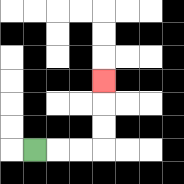{'start': '[1, 6]', 'end': '[4, 3]', 'path_directions': 'R,R,R,U,U,U', 'path_coordinates': '[[1, 6], [2, 6], [3, 6], [4, 6], [4, 5], [4, 4], [4, 3]]'}